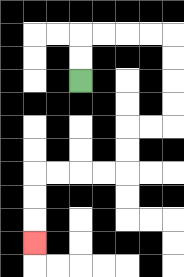{'start': '[3, 3]', 'end': '[1, 10]', 'path_directions': 'U,U,R,R,R,R,D,D,D,D,L,L,D,D,L,L,L,L,D,D,D', 'path_coordinates': '[[3, 3], [3, 2], [3, 1], [4, 1], [5, 1], [6, 1], [7, 1], [7, 2], [7, 3], [7, 4], [7, 5], [6, 5], [5, 5], [5, 6], [5, 7], [4, 7], [3, 7], [2, 7], [1, 7], [1, 8], [1, 9], [1, 10]]'}